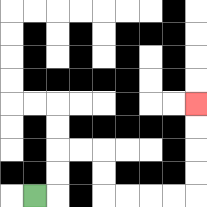{'start': '[1, 8]', 'end': '[8, 4]', 'path_directions': 'R,U,U,R,R,D,D,R,R,R,R,U,U,U,U', 'path_coordinates': '[[1, 8], [2, 8], [2, 7], [2, 6], [3, 6], [4, 6], [4, 7], [4, 8], [5, 8], [6, 8], [7, 8], [8, 8], [8, 7], [8, 6], [8, 5], [8, 4]]'}